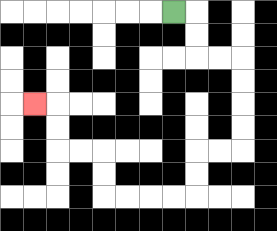{'start': '[7, 0]', 'end': '[1, 4]', 'path_directions': 'R,D,D,R,R,D,D,D,D,L,L,D,D,L,L,L,L,U,U,L,L,U,U,L', 'path_coordinates': '[[7, 0], [8, 0], [8, 1], [8, 2], [9, 2], [10, 2], [10, 3], [10, 4], [10, 5], [10, 6], [9, 6], [8, 6], [8, 7], [8, 8], [7, 8], [6, 8], [5, 8], [4, 8], [4, 7], [4, 6], [3, 6], [2, 6], [2, 5], [2, 4], [1, 4]]'}